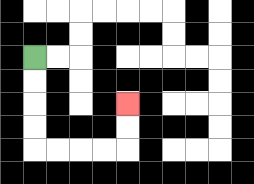{'start': '[1, 2]', 'end': '[5, 4]', 'path_directions': 'D,D,D,D,R,R,R,R,U,U', 'path_coordinates': '[[1, 2], [1, 3], [1, 4], [1, 5], [1, 6], [2, 6], [3, 6], [4, 6], [5, 6], [5, 5], [5, 4]]'}